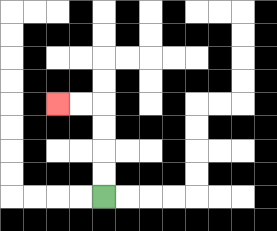{'start': '[4, 8]', 'end': '[2, 4]', 'path_directions': 'U,U,U,U,L,L', 'path_coordinates': '[[4, 8], [4, 7], [4, 6], [4, 5], [4, 4], [3, 4], [2, 4]]'}